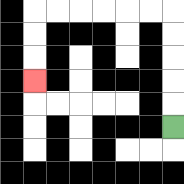{'start': '[7, 5]', 'end': '[1, 3]', 'path_directions': 'U,U,U,U,U,L,L,L,L,L,L,D,D,D', 'path_coordinates': '[[7, 5], [7, 4], [7, 3], [7, 2], [7, 1], [7, 0], [6, 0], [5, 0], [4, 0], [3, 0], [2, 0], [1, 0], [1, 1], [1, 2], [1, 3]]'}